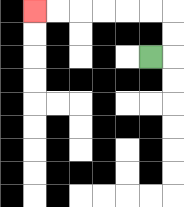{'start': '[6, 2]', 'end': '[1, 0]', 'path_directions': 'R,U,U,L,L,L,L,L,L', 'path_coordinates': '[[6, 2], [7, 2], [7, 1], [7, 0], [6, 0], [5, 0], [4, 0], [3, 0], [2, 0], [1, 0]]'}